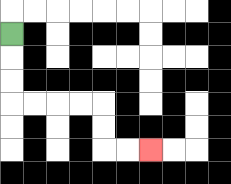{'start': '[0, 1]', 'end': '[6, 6]', 'path_directions': 'D,D,D,R,R,R,R,D,D,R,R', 'path_coordinates': '[[0, 1], [0, 2], [0, 3], [0, 4], [1, 4], [2, 4], [3, 4], [4, 4], [4, 5], [4, 6], [5, 6], [6, 6]]'}